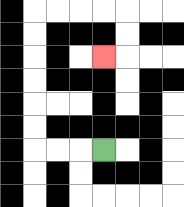{'start': '[4, 6]', 'end': '[4, 2]', 'path_directions': 'L,L,L,U,U,U,U,U,U,R,R,R,R,D,D,L', 'path_coordinates': '[[4, 6], [3, 6], [2, 6], [1, 6], [1, 5], [1, 4], [1, 3], [1, 2], [1, 1], [1, 0], [2, 0], [3, 0], [4, 0], [5, 0], [5, 1], [5, 2], [4, 2]]'}